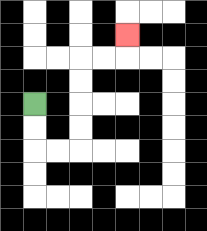{'start': '[1, 4]', 'end': '[5, 1]', 'path_directions': 'D,D,R,R,U,U,U,U,R,R,U', 'path_coordinates': '[[1, 4], [1, 5], [1, 6], [2, 6], [3, 6], [3, 5], [3, 4], [3, 3], [3, 2], [4, 2], [5, 2], [5, 1]]'}